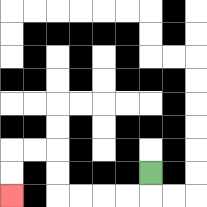{'start': '[6, 7]', 'end': '[0, 8]', 'path_directions': 'D,L,L,L,L,U,U,L,L,D,D', 'path_coordinates': '[[6, 7], [6, 8], [5, 8], [4, 8], [3, 8], [2, 8], [2, 7], [2, 6], [1, 6], [0, 6], [0, 7], [0, 8]]'}